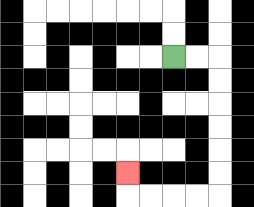{'start': '[7, 2]', 'end': '[5, 7]', 'path_directions': 'R,R,D,D,D,D,D,D,L,L,L,L,U', 'path_coordinates': '[[7, 2], [8, 2], [9, 2], [9, 3], [9, 4], [9, 5], [9, 6], [9, 7], [9, 8], [8, 8], [7, 8], [6, 8], [5, 8], [5, 7]]'}